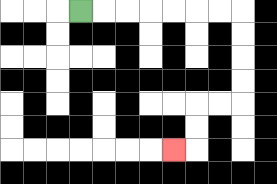{'start': '[3, 0]', 'end': '[7, 6]', 'path_directions': 'R,R,R,R,R,R,R,D,D,D,D,L,L,D,D,L', 'path_coordinates': '[[3, 0], [4, 0], [5, 0], [6, 0], [7, 0], [8, 0], [9, 0], [10, 0], [10, 1], [10, 2], [10, 3], [10, 4], [9, 4], [8, 4], [8, 5], [8, 6], [7, 6]]'}